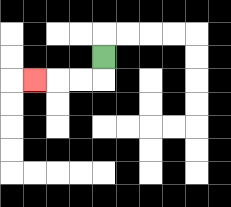{'start': '[4, 2]', 'end': '[1, 3]', 'path_directions': 'D,L,L,L', 'path_coordinates': '[[4, 2], [4, 3], [3, 3], [2, 3], [1, 3]]'}